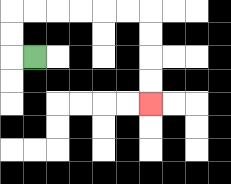{'start': '[1, 2]', 'end': '[6, 4]', 'path_directions': 'L,U,U,R,R,R,R,R,R,D,D,D,D', 'path_coordinates': '[[1, 2], [0, 2], [0, 1], [0, 0], [1, 0], [2, 0], [3, 0], [4, 0], [5, 0], [6, 0], [6, 1], [6, 2], [6, 3], [6, 4]]'}